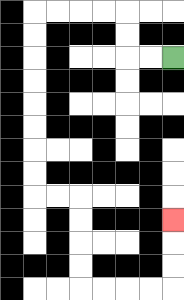{'start': '[7, 2]', 'end': '[7, 9]', 'path_directions': 'L,L,U,U,L,L,L,L,D,D,D,D,D,D,D,D,R,R,D,D,D,D,R,R,R,R,U,U,U', 'path_coordinates': '[[7, 2], [6, 2], [5, 2], [5, 1], [5, 0], [4, 0], [3, 0], [2, 0], [1, 0], [1, 1], [1, 2], [1, 3], [1, 4], [1, 5], [1, 6], [1, 7], [1, 8], [2, 8], [3, 8], [3, 9], [3, 10], [3, 11], [3, 12], [4, 12], [5, 12], [6, 12], [7, 12], [7, 11], [7, 10], [7, 9]]'}